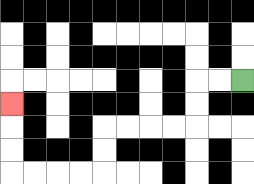{'start': '[10, 3]', 'end': '[0, 4]', 'path_directions': 'L,L,D,D,L,L,L,L,D,D,L,L,L,L,U,U,U', 'path_coordinates': '[[10, 3], [9, 3], [8, 3], [8, 4], [8, 5], [7, 5], [6, 5], [5, 5], [4, 5], [4, 6], [4, 7], [3, 7], [2, 7], [1, 7], [0, 7], [0, 6], [0, 5], [0, 4]]'}